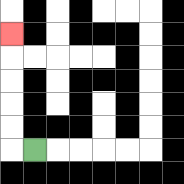{'start': '[1, 6]', 'end': '[0, 1]', 'path_directions': 'L,U,U,U,U,U', 'path_coordinates': '[[1, 6], [0, 6], [0, 5], [0, 4], [0, 3], [0, 2], [0, 1]]'}